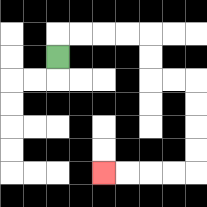{'start': '[2, 2]', 'end': '[4, 7]', 'path_directions': 'U,R,R,R,R,D,D,R,R,D,D,D,D,L,L,L,L', 'path_coordinates': '[[2, 2], [2, 1], [3, 1], [4, 1], [5, 1], [6, 1], [6, 2], [6, 3], [7, 3], [8, 3], [8, 4], [8, 5], [8, 6], [8, 7], [7, 7], [6, 7], [5, 7], [4, 7]]'}